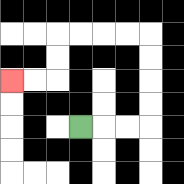{'start': '[3, 5]', 'end': '[0, 3]', 'path_directions': 'R,R,R,U,U,U,U,L,L,L,L,D,D,L,L', 'path_coordinates': '[[3, 5], [4, 5], [5, 5], [6, 5], [6, 4], [6, 3], [6, 2], [6, 1], [5, 1], [4, 1], [3, 1], [2, 1], [2, 2], [2, 3], [1, 3], [0, 3]]'}